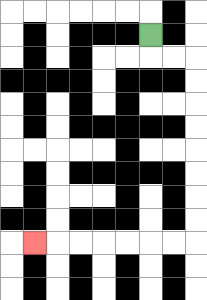{'start': '[6, 1]', 'end': '[1, 10]', 'path_directions': 'D,R,R,D,D,D,D,D,D,D,D,L,L,L,L,L,L,L', 'path_coordinates': '[[6, 1], [6, 2], [7, 2], [8, 2], [8, 3], [8, 4], [8, 5], [8, 6], [8, 7], [8, 8], [8, 9], [8, 10], [7, 10], [6, 10], [5, 10], [4, 10], [3, 10], [2, 10], [1, 10]]'}